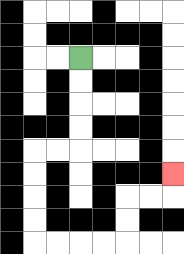{'start': '[3, 2]', 'end': '[7, 7]', 'path_directions': 'D,D,D,D,L,L,D,D,D,D,R,R,R,R,U,U,R,R,U', 'path_coordinates': '[[3, 2], [3, 3], [3, 4], [3, 5], [3, 6], [2, 6], [1, 6], [1, 7], [1, 8], [1, 9], [1, 10], [2, 10], [3, 10], [4, 10], [5, 10], [5, 9], [5, 8], [6, 8], [7, 8], [7, 7]]'}